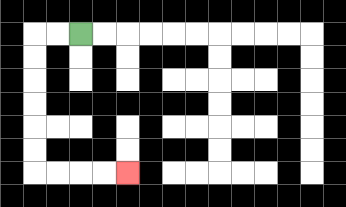{'start': '[3, 1]', 'end': '[5, 7]', 'path_directions': 'L,L,D,D,D,D,D,D,R,R,R,R', 'path_coordinates': '[[3, 1], [2, 1], [1, 1], [1, 2], [1, 3], [1, 4], [1, 5], [1, 6], [1, 7], [2, 7], [3, 7], [4, 7], [5, 7]]'}